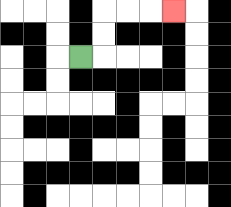{'start': '[3, 2]', 'end': '[7, 0]', 'path_directions': 'R,U,U,R,R,R', 'path_coordinates': '[[3, 2], [4, 2], [4, 1], [4, 0], [5, 0], [6, 0], [7, 0]]'}